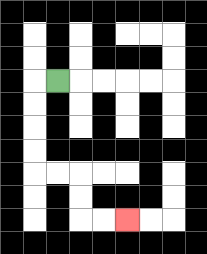{'start': '[2, 3]', 'end': '[5, 9]', 'path_directions': 'L,D,D,D,D,R,R,D,D,R,R', 'path_coordinates': '[[2, 3], [1, 3], [1, 4], [1, 5], [1, 6], [1, 7], [2, 7], [3, 7], [3, 8], [3, 9], [4, 9], [5, 9]]'}